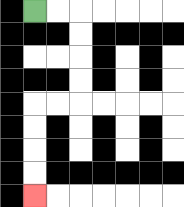{'start': '[1, 0]', 'end': '[1, 8]', 'path_directions': 'R,R,D,D,D,D,L,L,D,D,D,D', 'path_coordinates': '[[1, 0], [2, 0], [3, 0], [3, 1], [3, 2], [3, 3], [3, 4], [2, 4], [1, 4], [1, 5], [1, 6], [1, 7], [1, 8]]'}